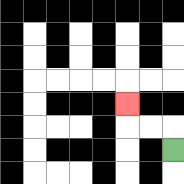{'start': '[7, 6]', 'end': '[5, 4]', 'path_directions': 'U,L,L,U', 'path_coordinates': '[[7, 6], [7, 5], [6, 5], [5, 5], [5, 4]]'}